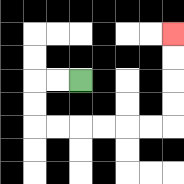{'start': '[3, 3]', 'end': '[7, 1]', 'path_directions': 'L,L,D,D,R,R,R,R,R,R,U,U,U,U', 'path_coordinates': '[[3, 3], [2, 3], [1, 3], [1, 4], [1, 5], [2, 5], [3, 5], [4, 5], [5, 5], [6, 5], [7, 5], [7, 4], [7, 3], [7, 2], [7, 1]]'}